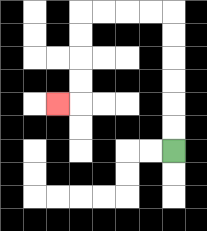{'start': '[7, 6]', 'end': '[2, 4]', 'path_directions': 'U,U,U,U,U,U,L,L,L,L,D,D,D,D,L', 'path_coordinates': '[[7, 6], [7, 5], [7, 4], [7, 3], [7, 2], [7, 1], [7, 0], [6, 0], [5, 0], [4, 0], [3, 0], [3, 1], [3, 2], [3, 3], [3, 4], [2, 4]]'}